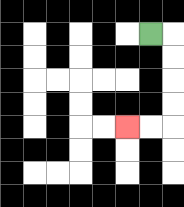{'start': '[6, 1]', 'end': '[5, 5]', 'path_directions': 'R,D,D,D,D,L,L', 'path_coordinates': '[[6, 1], [7, 1], [7, 2], [7, 3], [7, 4], [7, 5], [6, 5], [5, 5]]'}